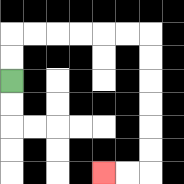{'start': '[0, 3]', 'end': '[4, 7]', 'path_directions': 'U,U,R,R,R,R,R,R,D,D,D,D,D,D,L,L', 'path_coordinates': '[[0, 3], [0, 2], [0, 1], [1, 1], [2, 1], [3, 1], [4, 1], [5, 1], [6, 1], [6, 2], [6, 3], [6, 4], [6, 5], [6, 6], [6, 7], [5, 7], [4, 7]]'}